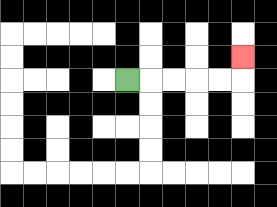{'start': '[5, 3]', 'end': '[10, 2]', 'path_directions': 'R,R,R,R,R,U', 'path_coordinates': '[[5, 3], [6, 3], [7, 3], [8, 3], [9, 3], [10, 3], [10, 2]]'}